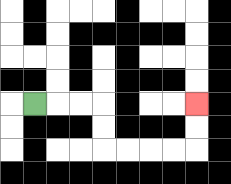{'start': '[1, 4]', 'end': '[8, 4]', 'path_directions': 'R,R,R,D,D,R,R,R,R,U,U', 'path_coordinates': '[[1, 4], [2, 4], [3, 4], [4, 4], [4, 5], [4, 6], [5, 6], [6, 6], [7, 6], [8, 6], [8, 5], [8, 4]]'}